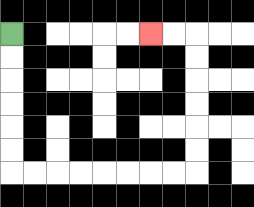{'start': '[0, 1]', 'end': '[6, 1]', 'path_directions': 'D,D,D,D,D,D,R,R,R,R,R,R,R,R,U,U,U,U,U,U,L,L', 'path_coordinates': '[[0, 1], [0, 2], [0, 3], [0, 4], [0, 5], [0, 6], [0, 7], [1, 7], [2, 7], [3, 7], [4, 7], [5, 7], [6, 7], [7, 7], [8, 7], [8, 6], [8, 5], [8, 4], [8, 3], [8, 2], [8, 1], [7, 1], [6, 1]]'}